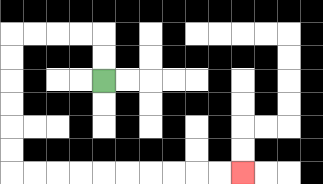{'start': '[4, 3]', 'end': '[10, 7]', 'path_directions': 'U,U,L,L,L,L,D,D,D,D,D,D,R,R,R,R,R,R,R,R,R,R', 'path_coordinates': '[[4, 3], [4, 2], [4, 1], [3, 1], [2, 1], [1, 1], [0, 1], [0, 2], [0, 3], [0, 4], [0, 5], [0, 6], [0, 7], [1, 7], [2, 7], [3, 7], [4, 7], [5, 7], [6, 7], [7, 7], [8, 7], [9, 7], [10, 7]]'}